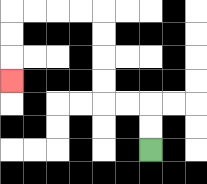{'start': '[6, 6]', 'end': '[0, 3]', 'path_directions': 'U,U,L,L,U,U,U,U,L,L,L,L,D,D,D', 'path_coordinates': '[[6, 6], [6, 5], [6, 4], [5, 4], [4, 4], [4, 3], [4, 2], [4, 1], [4, 0], [3, 0], [2, 0], [1, 0], [0, 0], [0, 1], [0, 2], [0, 3]]'}